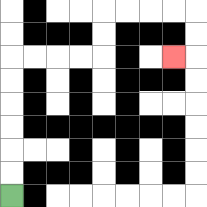{'start': '[0, 8]', 'end': '[7, 2]', 'path_directions': 'U,U,U,U,U,U,R,R,R,R,U,U,R,R,R,R,D,D,L', 'path_coordinates': '[[0, 8], [0, 7], [0, 6], [0, 5], [0, 4], [0, 3], [0, 2], [1, 2], [2, 2], [3, 2], [4, 2], [4, 1], [4, 0], [5, 0], [6, 0], [7, 0], [8, 0], [8, 1], [8, 2], [7, 2]]'}